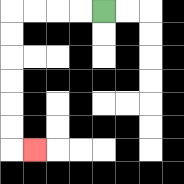{'start': '[4, 0]', 'end': '[1, 6]', 'path_directions': 'L,L,L,L,D,D,D,D,D,D,R', 'path_coordinates': '[[4, 0], [3, 0], [2, 0], [1, 0], [0, 0], [0, 1], [0, 2], [0, 3], [0, 4], [0, 5], [0, 6], [1, 6]]'}